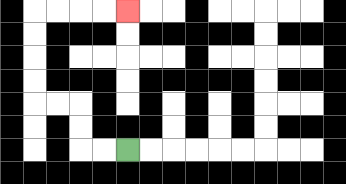{'start': '[5, 6]', 'end': '[5, 0]', 'path_directions': 'L,L,U,U,L,L,U,U,U,U,R,R,R,R', 'path_coordinates': '[[5, 6], [4, 6], [3, 6], [3, 5], [3, 4], [2, 4], [1, 4], [1, 3], [1, 2], [1, 1], [1, 0], [2, 0], [3, 0], [4, 0], [5, 0]]'}